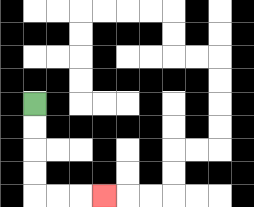{'start': '[1, 4]', 'end': '[4, 8]', 'path_directions': 'D,D,D,D,R,R,R', 'path_coordinates': '[[1, 4], [1, 5], [1, 6], [1, 7], [1, 8], [2, 8], [3, 8], [4, 8]]'}